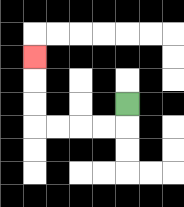{'start': '[5, 4]', 'end': '[1, 2]', 'path_directions': 'D,L,L,L,L,U,U,U', 'path_coordinates': '[[5, 4], [5, 5], [4, 5], [3, 5], [2, 5], [1, 5], [1, 4], [1, 3], [1, 2]]'}